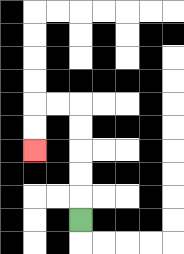{'start': '[3, 9]', 'end': '[1, 6]', 'path_directions': 'U,U,U,U,U,L,L,D,D', 'path_coordinates': '[[3, 9], [3, 8], [3, 7], [3, 6], [3, 5], [3, 4], [2, 4], [1, 4], [1, 5], [1, 6]]'}